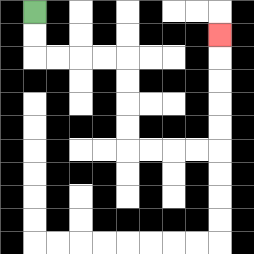{'start': '[1, 0]', 'end': '[9, 1]', 'path_directions': 'D,D,R,R,R,R,D,D,D,D,R,R,R,R,U,U,U,U,U', 'path_coordinates': '[[1, 0], [1, 1], [1, 2], [2, 2], [3, 2], [4, 2], [5, 2], [5, 3], [5, 4], [5, 5], [5, 6], [6, 6], [7, 6], [8, 6], [9, 6], [9, 5], [9, 4], [9, 3], [9, 2], [9, 1]]'}